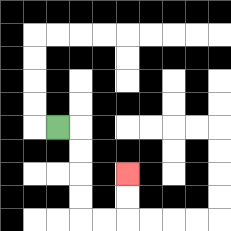{'start': '[2, 5]', 'end': '[5, 7]', 'path_directions': 'R,D,D,D,D,R,R,U,U', 'path_coordinates': '[[2, 5], [3, 5], [3, 6], [3, 7], [3, 8], [3, 9], [4, 9], [5, 9], [5, 8], [5, 7]]'}